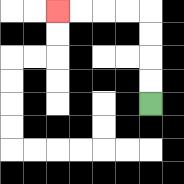{'start': '[6, 4]', 'end': '[2, 0]', 'path_directions': 'U,U,U,U,L,L,L,L', 'path_coordinates': '[[6, 4], [6, 3], [6, 2], [6, 1], [6, 0], [5, 0], [4, 0], [3, 0], [2, 0]]'}